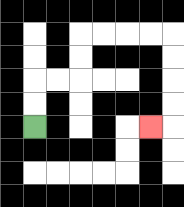{'start': '[1, 5]', 'end': '[6, 5]', 'path_directions': 'U,U,R,R,U,U,R,R,R,R,D,D,D,D,L', 'path_coordinates': '[[1, 5], [1, 4], [1, 3], [2, 3], [3, 3], [3, 2], [3, 1], [4, 1], [5, 1], [6, 1], [7, 1], [7, 2], [7, 3], [7, 4], [7, 5], [6, 5]]'}